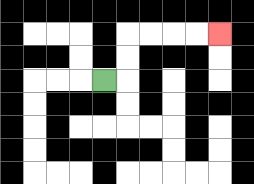{'start': '[4, 3]', 'end': '[9, 1]', 'path_directions': 'R,U,U,R,R,R,R', 'path_coordinates': '[[4, 3], [5, 3], [5, 2], [5, 1], [6, 1], [7, 1], [8, 1], [9, 1]]'}